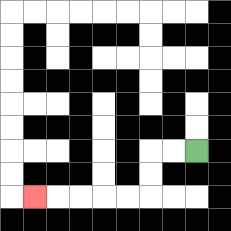{'start': '[8, 6]', 'end': '[1, 8]', 'path_directions': 'L,L,D,D,L,L,L,L,L', 'path_coordinates': '[[8, 6], [7, 6], [6, 6], [6, 7], [6, 8], [5, 8], [4, 8], [3, 8], [2, 8], [1, 8]]'}